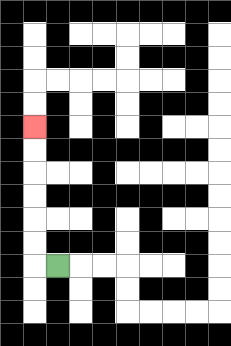{'start': '[2, 11]', 'end': '[1, 5]', 'path_directions': 'L,U,U,U,U,U,U', 'path_coordinates': '[[2, 11], [1, 11], [1, 10], [1, 9], [1, 8], [1, 7], [1, 6], [1, 5]]'}